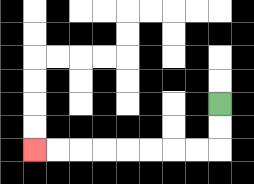{'start': '[9, 4]', 'end': '[1, 6]', 'path_directions': 'D,D,L,L,L,L,L,L,L,L', 'path_coordinates': '[[9, 4], [9, 5], [9, 6], [8, 6], [7, 6], [6, 6], [5, 6], [4, 6], [3, 6], [2, 6], [1, 6]]'}